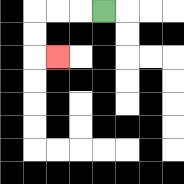{'start': '[4, 0]', 'end': '[2, 2]', 'path_directions': 'L,L,L,D,D,R', 'path_coordinates': '[[4, 0], [3, 0], [2, 0], [1, 0], [1, 1], [1, 2], [2, 2]]'}